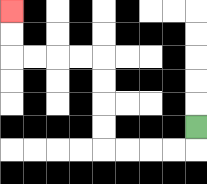{'start': '[8, 5]', 'end': '[0, 0]', 'path_directions': 'D,L,L,L,L,U,U,U,U,L,L,L,L,U,U', 'path_coordinates': '[[8, 5], [8, 6], [7, 6], [6, 6], [5, 6], [4, 6], [4, 5], [4, 4], [4, 3], [4, 2], [3, 2], [2, 2], [1, 2], [0, 2], [0, 1], [0, 0]]'}